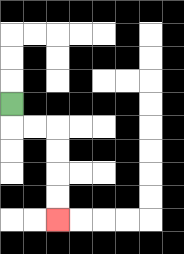{'start': '[0, 4]', 'end': '[2, 9]', 'path_directions': 'D,R,R,D,D,D,D', 'path_coordinates': '[[0, 4], [0, 5], [1, 5], [2, 5], [2, 6], [2, 7], [2, 8], [2, 9]]'}